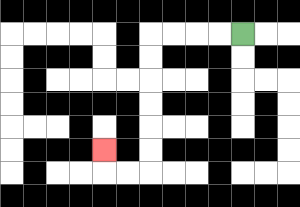{'start': '[10, 1]', 'end': '[4, 6]', 'path_directions': 'L,L,L,L,D,D,D,D,D,D,L,L,U', 'path_coordinates': '[[10, 1], [9, 1], [8, 1], [7, 1], [6, 1], [6, 2], [6, 3], [6, 4], [6, 5], [6, 6], [6, 7], [5, 7], [4, 7], [4, 6]]'}